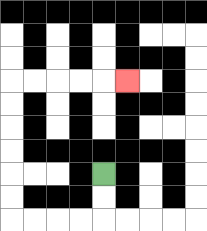{'start': '[4, 7]', 'end': '[5, 3]', 'path_directions': 'D,D,L,L,L,L,U,U,U,U,U,U,R,R,R,R,R', 'path_coordinates': '[[4, 7], [4, 8], [4, 9], [3, 9], [2, 9], [1, 9], [0, 9], [0, 8], [0, 7], [0, 6], [0, 5], [0, 4], [0, 3], [1, 3], [2, 3], [3, 3], [4, 3], [5, 3]]'}